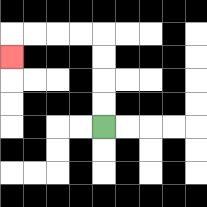{'start': '[4, 5]', 'end': '[0, 2]', 'path_directions': 'U,U,U,U,L,L,L,L,D', 'path_coordinates': '[[4, 5], [4, 4], [4, 3], [4, 2], [4, 1], [3, 1], [2, 1], [1, 1], [0, 1], [0, 2]]'}